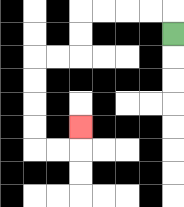{'start': '[7, 1]', 'end': '[3, 5]', 'path_directions': 'U,L,L,L,L,D,D,L,L,D,D,D,D,R,R,U', 'path_coordinates': '[[7, 1], [7, 0], [6, 0], [5, 0], [4, 0], [3, 0], [3, 1], [3, 2], [2, 2], [1, 2], [1, 3], [1, 4], [1, 5], [1, 6], [2, 6], [3, 6], [3, 5]]'}